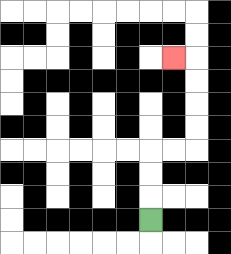{'start': '[6, 9]', 'end': '[7, 2]', 'path_directions': 'U,U,U,R,R,U,U,U,U,L', 'path_coordinates': '[[6, 9], [6, 8], [6, 7], [6, 6], [7, 6], [8, 6], [8, 5], [8, 4], [8, 3], [8, 2], [7, 2]]'}